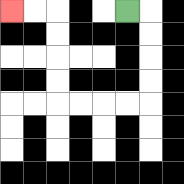{'start': '[5, 0]', 'end': '[0, 0]', 'path_directions': 'R,D,D,D,D,L,L,L,L,U,U,U,U,L,L', 'path_coordinates': '[[5, 0], [6, 0], [6, 1], [6, 2], [6, 3], [6, 4], [5, 4], [4, 4], [3, 4], [2, 4], [2, 3], [2, 2], [2, 1], [2, 0], [1, 0], [0, 0]]'}